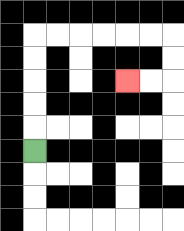{'start': '[1, 6]', 'end': '[5, 3]', 'path_directions': 'U,U,U,U,U,R,R,R,R,R,R,D,D,L,L', 'path_coordinates': '[[1, 6], [1, 5], [1, 4], [1, 3], [1, 2], [1, 1], [2, 1], [3, 1], [4, 1], [5, 1], [6, 1], [7, 1], [7, 2], [7, 3], [6, 3], [5, 3]]'}